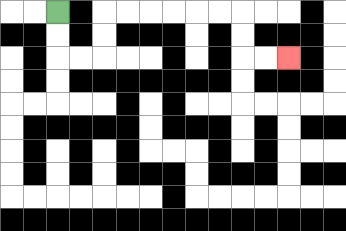{'start': '[2, 0]', 'end': '[12, 2]', 'path_directions': 'D,D,R,R,U,U,R,R,R,R,R,R,D,D,R,R', 'path_coordinates': '[[2, 0], [2, 1], [2, 2], [3, 2], [4, 2], [4, 1], [4, 0], [5, 0], [6, 0], [7, 0], [8, 0], [9, 0], [10, 0], [10, 1], [10, 2], [11, 2], [12, 2]]'}